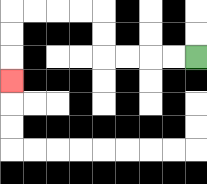{'start': '[8, 2]', 'end': '[0, 3]', 'path_directions': 'L,L,L,L,U,U,L,L,L,L,D,D,D', 'path_coordinates': '[[8, 2], [7, 2], [6, 2], [5, 2], [4, 2], [4, 1], [4, 0], [3, 0], [2, 0], [1, 0], [0, 0], [0, 1], [0, 2], [0, 3]]'}